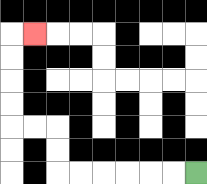{'start': '[8, 7]', 'end': '[1, 1]', 'path_directions': 'L,L,L,L,L,L,U,U,L,L,U,U,U,U,R', 'path_coordinates': '[[8, 7], [7, 7], [6, 7], [5, 7], [4, 7], [3, 7], [2, 7], [2, 6], [2, 5], [1, 5], [0, 5], [0, 4], [0, 3], [0, 2], [0, 1], [1, 1]]'}